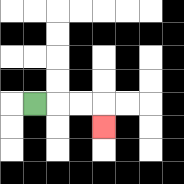{'start': '[1, 4]', 'end': '[4, 5]', 'path_directions': 'R,R,R,D', 'path_coordinates': '[[1, 4], [2, 4], [3, 4], [4, 4], [4, 5]]'}